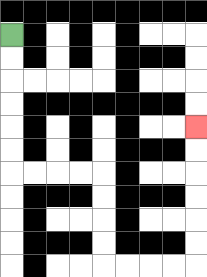{'start': '[0, 1]', 'end': '[8, 5]', 'path_directions': 'D,D,D,D,D,D,R,R,R,R,D,D,D,D,R,R,R,R,U,U,U,U,U,U', 'path_coordinates': '[[0, 1], [0, 2], [0, 3], [0, 4], [0, 5], [0, 6], [0, 7], [1, 7], [2, 7], [3, 7], [4, 7], [4, 8], [4, 9], [4, 10], [4, 11], [5, 11], [6, 11], [7, 11], [8, 11], [8, 10], [8, 9], [8, 8], [8, 7], [8, 6], [8, 5]]'}